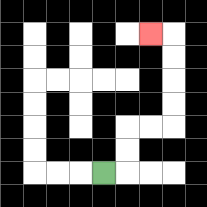{'start': '[4, 7]', 'end': '[6, 1]', 'path_directions': 'R,U,U,R,R,U,U,U,U,L', 'path_coordinates': '[[4, 7], [5, 7], [5, 6], [5, 5], [6, 5], [7, 5], [7, 4], [7, 3], [7, 2], [7, 1], [6, 1]]'}